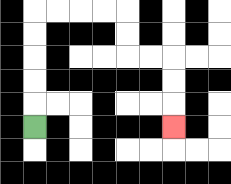{'start': '[1, 5]', 'end': '[7, 5]', 'path_directions': 'U,U,U,U,U,R,R,R,R,D,D,R,R,D,D,D', 'path_coordinates': '[[1, 5], [1, 4], [1, 3], [1, 2], [1, 1], [1, 0], [2, 0], [3, 0], [4, 0], [5, 0], [5, 1], [5, 2], [6, 2], [7, 2], [7, 3], [7, 4], [7, 5]]'}